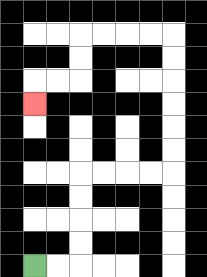{'start': '[1, 11]', 'end': '[1, 4]', 'path_directions': 'R,R,U,U,U,U,R,R,R,R,U,U,U,U,U,U,L,L,L,L,D,D,L,L,D', 'path_coordinates': '[[1, 11], [2, 11], [3, 11], [3, 10], [3, 9], [3, 8], [3, 7], [4, 7], [5, 7], [6, 7], [7, 7], [7, 6], [7, 5], [7, 4], [7, 3], [7, 2], [7, 1], [6, 1], [5, 1], [4, 1], [3, 1], [3, 2], [3, 3], [2, 3], [1, 3], [1, 4]]'}